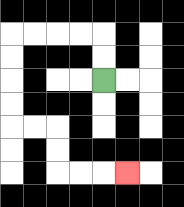{'start': '[4, 3]', 'end': '[5, 7]', 'path_directions': 'U,U,L,L,L,L,D,D,D,D,R,R,D,D,R,R,R', 'path_coordinates': '[[4, 3], [4, 2], [4, 1], [3, 1], [2, 1], [1, 1], [0, 1], [0, 2], [0, 3], [0, 4], [0, 5], [1, 5], [2, 5], [2, 6], [2, 7], [3, 7], [4, 7], [5, 7]]'}